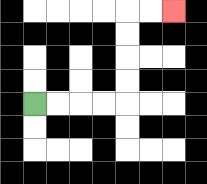{'start': '[1, 4]', 'end': '[7, 0]', 'path_directions': 'R,R,R,R,U,U,U,U,R,R', 'path_coordinates': '[[1, 4], [2, 4], [3, 4], [4, 4], [5, 4], [5, 3], [5, 2], [5, 1], [5, 0], [6, 0], [7, 0]]'}